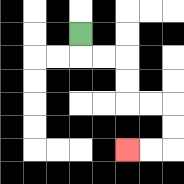{'start': '[3, 1]', 'end': '[5, 6]', 'path_directions': 'D,R,R,D,D,R,R,D,D,L,L', 'path_coordinates': '[[3, 1], [3, 2], [4, 2], [5, 2], [5, 3], [5, 4], [6, 4], [7, 4], [7, 5], [7, 6], [6, 6], [5, 6]]'}